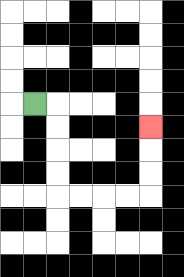{'start': '[1, 4]', 'end': '[6, 5]', 'path_directions': 'R,D,D,D,D,R,R,R,R,U,U,U', 'path_coordinates': '[[1, 4], [2, 4], [2, 5], [2, 6], [2, 7], [2, 8], [3, 8], [4, 8], [5, 8], [6, 8], [6, 7], [6, 6], [6, 5]]'}